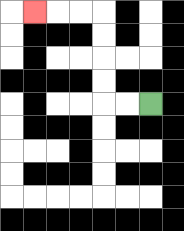{'start': '[6, 4]', 'end': '[1, 0]', 'path_directions': 'L,L,U,U,U,U,L,L,L', 'path_coordinates': '[[6, 4], [5, 4], [4, 4], [4, 3], [4, 2], [4, 1], [4, 0], [3, 0], [2, 0], [1, 0]]'}